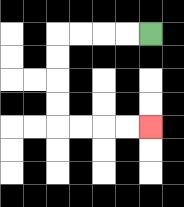{'start': '[6, 1]', 'end': '[6, 5]', 'path_directions': 'L,L,L,L,D,D,D,D,R,R,R,R', 'path_coordinates': '[[6, 1], [5, 1], [4, 1], [3, 1], [2, 1], [2, 2], [2, 3], [2, 4], [2, 5], [3, 5], [4, 5], [5, 5], [6, 5]]'}